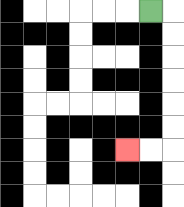{'start': '[6, 0]', 'end': '[5, 6]', 'path_directions': 'R,D,D,D,D,D,D,L,L', 'path_coordinates': '[[6, 0], [7, 0], [7, 1], [7, 2], [7, 3], [7, 4], [7, 5], [7, 6], [6, 6], [5, 6]]'}